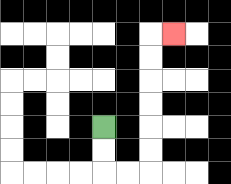{'start': '[4, 5]', 'end': '[7, 1]', 'path_directions': 'D,D,R,R,U,U,U,U,U,U,R', 'path_coordinates': '[[4, 5], [4, 6], [4, 7], [5, 7], [6, 7], [6, 6], [6, 5], [6, 4], [6, 3], [6, 2], [6, 1], [7, 1]]'}